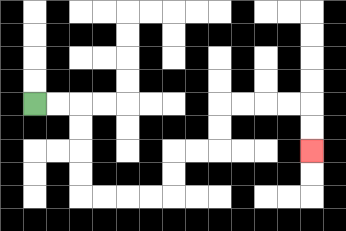{'start': '[1, 4]', 'end': '[13, 6]', 'path_directions': 'R,R,D,D,D,D,R,R,R,R,U,U,R,R,U,U,R,R,R,R,D,D', 'path_coordinates': '[[1, 4], [2, 4], [3, 4], [3, 5], [3, 6], [3, 7], [3, 8], [4, 8], [5, 8], [6, 8], [7, 8], [7, 7], [7, 6], [8, 6], [9, 6], [9, 5], [9, 4], [10, 4], [11, 4], [12, 4], [13, 4], [13, 5], [13, 6]]'}